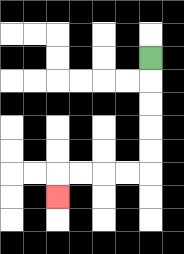{'start': '[6, 2]', 'end': '[2, 8]', 'path_directions': 'D,D,D,D,D,L,L,L,L,D', 'path_coordinates': '[[6, 2], [6, 3], [6, 4], [6, 5], [6, 6], [6, 7], [5, 7], [4, 7], [3, 7], [2, 7], [2, 8]]'}